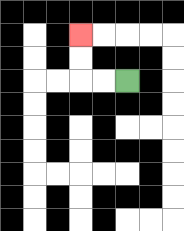{'start': '[5, 3]', 'end': '[3, 1]', 'path_directions': 'L,L,U,U', 'path_coordinates': '[[5, 3], [4, 3], [3, 3], [3, 2], [3, 1]]'}